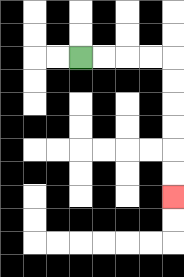{'start': '[3, 2]', 'end': '[7, 8]', 'path_directions': 'R,R,R,R,D,D,D,D,D,D', 'path_coordinates': '[[3, 2], [4, 2], [5, 2], [6, 2], [7, 2], [7, 3], [7, 4], [7, 5], [7, 6], [7, 7], [7, 8]]'}